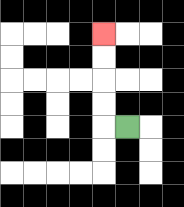{'start': '[5, 5]', 'end': '[4, 1]', 'path_directions': 'L,U,U,U,U', 'path_coordinates': '[[5, 5], [4, 5], [4, 4], [4, 3], [4, 2], [4, 1]]'}